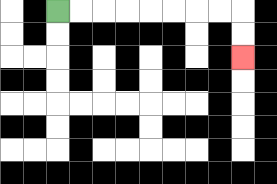{'start': '[2, 0]', 'end': '[10, 2]', 'path_directions': 'R,R,R,R,R,R,R,R,D,D', 'path_coordinates': '[[2, 0], [3, 0], [4, 0], [5, 0], [6, 0], [7, 0], [8, 0], [9, 0], [10, 0], [10, 1], [10, 2]]'}